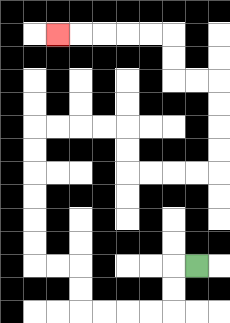{'start': '[8, 11]', 'end': '[2, 1]', 'path_directions': 'L,D,D,L,L,L,L,U,U,L,L,U,U,U,U,U,U,R,R,R,R,D,D,R,R,R,R,U,U,U,U,L,L,U,U,L,L,L,L,L', 'path_coordinates': '[[8, 11], [7, 11], [7, 12], [7, 13], [6, 13], [5, 13], [4, 13], [3, 13], [3, 12], [3, 11], [2, 11], [1, 11], [1, 10], [1, 9], [1, 8], [1, 7], [1, 6], [1, 5], [2, 5], [3, 5], [4, 5], [5, 5], [5, 6], [5, 7], [6, 7], [7, 7], [8, 7], [9, 7], [9, 6], [9, 5], [9, 4], [9, 3], [8, 3], [7, 3], [7, 2], [7, 1], [6, 1], [5, 1], [4, 1], [3, 1], [2, 1]]'}